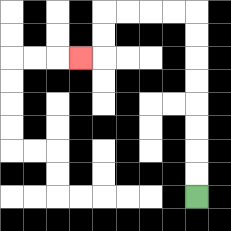{'start': '[8, 8]', 'end': '[3, 2]', 'path_directions': 'U,U,U,U,U,U,U,U,L,L,L,L,D,D,L', 'path_coordinates': '[[8, 8], [8, 7], [8, 6], [8, 5], [8, 4], [8, 3], [8, 2], [8, 1], [8, 0], [7, 0], [6, 0], [5, 0], [4, 0], [4, 1], [4, 2], [3, 2]]'}